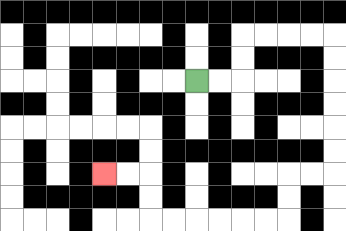{'start': '[8, 3]', 'end': '[4, 7]', 'path_directions': 'R,R,U,U,R,R,R,R,D,D,D,D,D,D,L,L,D,D,L,L,L,L,L,L,U,U,L,L', 'path_coordinates': '[[8, 3], [9, 3], [10, 3], [10, 2], [10, 1], [11, 1], [12, 1], [13, 1], [14, 1], [14, 2], [14, 3], [14, 4], [14, 5], [14, 6], [14, 7], [13, 7], [12, 7], [12, 8], [12, 9], [11, 9], [10, 9], [9, 9], [8, 9], [7, 9], [6, 9], [6, 8], [6, 7], [5, 7], [4, 7]]'}